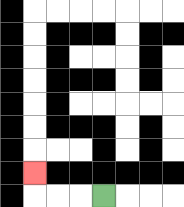{'start': '[4, 8]', 'end': '[1, 7]', 'path_directions': 'L,L,L,U', 'path_coordinates': '[[4, 8], [3, 8], [2, 8], [1, 8], [1, 7]]'}